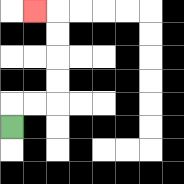{'start': '[0, 5]', 'end': '[1, 0]', 'path_directions': 'U,R,R,U,U,U,U,L', 'path_coordinates': '[[0, 5], [0, 4], [1, 4], [2, 4], [2, 3], [2, 2], [2, 1], [2, 0], [1, 0]]'}